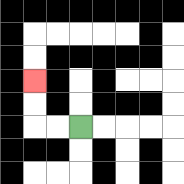{'start': '[3, 5]', 'end': '[1, 3]', 'path_directions': 'L,L,U,U', 'path_coordinates': '[[3, 5], [2, 5], [1, 5], [1, 4], [1, 3]]'}